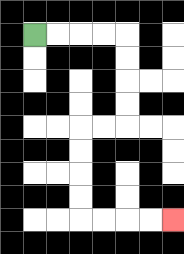{'start': '[1, 1]', 'end': '[7, 9]', 'path_directions': 'R,R,R,R,D,D,D,D,L,L,D,D,D,D,R,R,R,R', 'path_coordinates': '[[1, 1], [2, 1], [3, 1], [4, 1], [5, 1], [5, 2], [5, 3], [5, 4], [5, 5], [4, 5], [3, 5], [3, 6], [3, 7], [3, 8], [3, 9], [4, 9], [5, 9], [6, 9], [7, 9]]'}